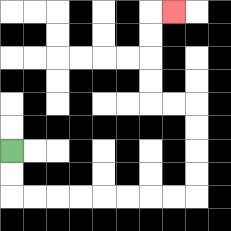{'start': '[0, 6]', 'end': '[7, 0]', 'path_directions': 'D,D,R,R,R,R,R,R,R,R,U,U,U,U,L,L,U,U,U,U,R', 'path_coordinates': '[[0, 6], [0, 7], [0, 8], [1, 8], [2, 8], [3, 8], [4, 8], [5, 8], [6, 8], [7, 8], [8, 8], [8, 7], [8, 6], [8, 5], [8, 4], [7, 4], [6, 4], [6, 3], [6, 2], [6, 1], [6, 0], [7, 0]]'}